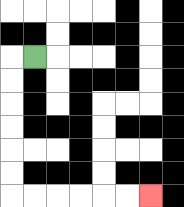{'start': '[1, 2]', 'end': '[6, 8]', 'path_directions': 'L,D,D,D,D,D,D,R,R,R,R,R,R', 'path_coordinates': '[[1, 2], [0, 2], [0, 3], [0, 4], [0, 5], [0, 6], [0, 7], [0, 8], [1, 8], [2, 8], [3, 8], [4, 8], [5, 8], [6, 8]]'}